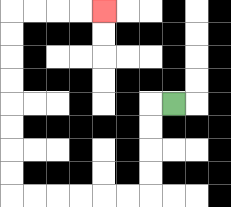{'start': '[7, 4]', 'end': '[4, 0]', 'path_directions': 'L,D,D,D,D,L,L,L,L,L,L,U,U,U,U,U,U,U,U,R,R,R,R', 'path_coordinates': '[[7, 4], [6, 4], [6, 5], [6, 6], [6, 7], [6, 8], [5, 8], [4, 8], [3, 8], [2, 8], [1, 8], [0, 8], [0, 7], [0, 6], [0, 5], [0, 4], [0, 3], [0, 2], [0, 1], [0, 0], [1, 0], [2, 0], [3, 0], [4, 0]]'}